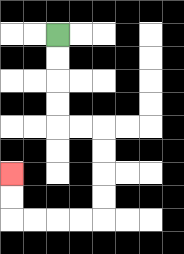{'start': '[2, 1]', 'end': '[0, 7]', 'path_directions': 'D,D,D,D,R,R,D,D,D,D,L,L,L,L,U,U', 'path_coordinates': '[[2, 1], [2, 2], [2, 3], [2, 4], [2, 5], [3, 5], [4, 5], [4, 6], [4, 7], [4, 8], [4, 9], [3, 9], [2, 9], [1, 9], [0, 9], [0, 8], [0, 7]]'}